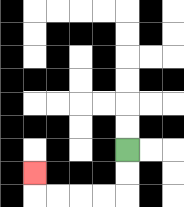{'start': '[5, 6]', 'end': '[1, 7]', 'path_directions': 'D,D,L,L,L,L,U', 'path_coordinates': '[[5, 6], [5, 7], [5, 8], [4, 8], [3, 8], [2, 8], [1, 8], [1, 7]]'}